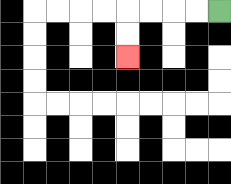{'start': '[9, 0]', 'end': '[5, 2]', 'path_directions': 'L,L,L,L,D,D', 'path_coordinates': '[[9, 0], [8, 0], [7, 0], [6, 0], [5, 0], [5, 1], [5, 2]]'}